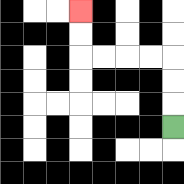{'start': '[7, 5]', 'end': '[3, 0]', 'path_directions': 'U,U,U,L,L,L,L,U,U', 'path_coordinates': '[[7, 5], [7, 4], [7, 3], [7, 2], [6, 2], [5, 2], [4, 2], [3, 2], [3, 1], [3, 0]]'}